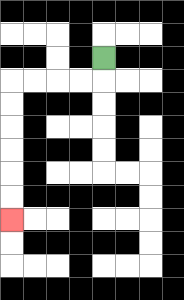{'start': '[4, 2]', 'end': '[0, 9]', 'path_directions': 'D,L,L,L,L,D,D,D,D,D,D', 'path_coordinates': '[[4, 2], [4, 3], [3, 3], [2, 3], [1, 3], [0, 3], [0, 4], [0, 5], [0, 6], [0, 7], [0, 8], [0, 9]]'}